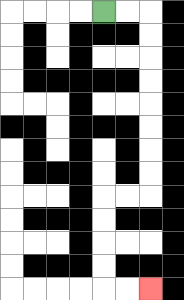{'start': '[4, 0]', 'end': '[6, 12]', 'path_directions': 'R,R,D,D,D,D,D,D,D,D,L,L,D,D,D,D,R,R', 'path_coordinates': '[[4, 0], [5, 0], [6, 0], [6, 1], [6, 2], [6, 3], [6, 4], [6, 5], [6, 6], [6, 7], [6, 8], [5, 8], [4, 8], [4, 9], [4, 10], [4, 11], [4, 12], [5, 12], [6, 12]]'}